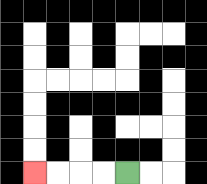{'start': '[5, 7]', 'end': '[1, 7]', 'path_directions': 'L,L,L,L', 'path_coordinates': '[[5, 7], [4, 7], [3, 7], [2, 7], [1, 7]]'}